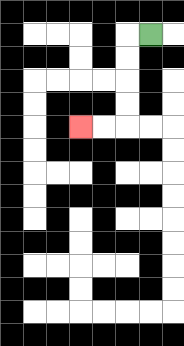{'start': '[6, 1]', 'end': '[3, 5]', 'path_directions': 'L,D,D,D,D,L,L', 'path_coordinates': '[[6, 1], [5, 1], [5, 2], [5, 3], [5, 4], [5, 5], [4, 5], [3, 5]]'}